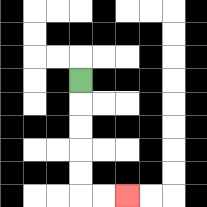{'start': '[3, 3]', 'end': '[5, 8]', 'path_directions': 'D,D,D,D,D,R,R', 'path_coordinates': '[[3, 3], [3, 4], [3, 5], [3, 6], [3, 7], [3, 8], [4, 8], [5, 8]]'}